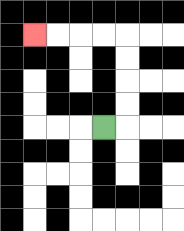{'start': '[4, 5]', 'end': '[1, 1]', 'path_directions': 'R,U,U,U,U,L,L,L,L', 'path_coordinates': '[[4, 5], [5, 5], [5, 4], [5, 3], [5, 2], [5, 1], [4, 1], [3, 1], [2, 1], [1, 1]]'}